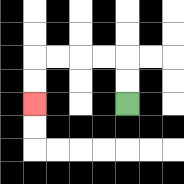{'start': '[5, 4]', 'end': '[1, 4]', 'path_directions': 'U,U,L,L,L,L,D,D', 'path_coordinates': '[[5, 4], [5, 3], [5, 2], [4, 2], [3, 2], [2, 2], [1, 2], [1, 3], [1, 4]]'}